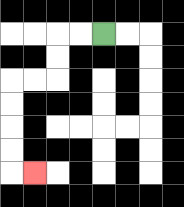{'start': '[4, 1]', 'end': '[1, 7]', 'path_directions': 'L,L,D,D,L,L,D,D,D,D,R', 'path_coordinates': '[[4, 1], [3, 1], [2, 1], [2, 2], [2, 3], [1, 3], [0, 3], [0, 4], [0, 5], [0, 6], [0, 7], [1, 7]]'}